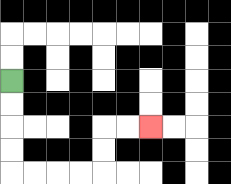{'start': '[0, 3]', 'end': '[6, 5]', 'path_directions': 'D,D,D,D,R,R,R,R,U,U,R,R', 'path_coordinates': '[[0, 3], [0, 4], [0, 5], [0, 6], [0, 7], [1, 7], [2, 7], [3, 7], [4, 7], [4, 6], [4, 5], [5, 5], [6, 5]]'}